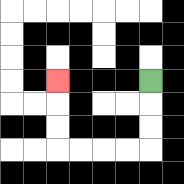{'start': '[6, 3]', 'end': '[2, 3]', 'path_directions': 'D,D,D,L,L,L,L,U,U,U', 'path_coordinates': '[[6, 3], [6, 4], [6, 5], [6, 6], [5, 6], [4, 6], [3, 6], [2, 6], [2, 5], [2, 4], [2, 3]]'}